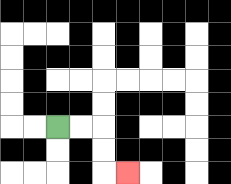{'start': '[2, 5]', 'end': '[5, 7]', 'path_directions': 'R,R,D,D,R', 'path_coordinates': '[[2, 5], [3, 5], [4, 5], [4, 6], [4, 7], [5, 7]]'}